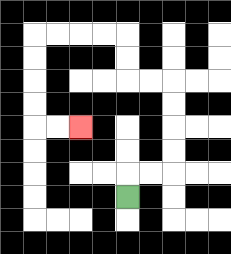{'start': '[5, 8]', 'end': '[3, 5]', 'path_directions': 'U,R,R,U,U,U,U,L,L,U,U,L,L,L,L,D,D,D,D,R,R', 'path_coordinates': '[[5, 8], [5, 7], [6, 7], [7, 7], [7, 6], [7, 5], [7, 4], [7, 3], [6, 3], [5, 3], [5, 2], [5, 1], [4, 1], [3, 1], [2, 1], [1, 1], [1, 2], [1, 3], [1, 4], [1, 5], [2, 5], [3, 5]]'}